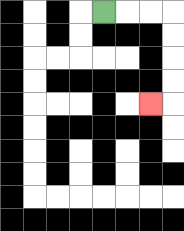{'start': '[4, 0]', 'end': '[6, 4]', 'path_directions': 'R,R,R,D,D,D,D,L', 'path_coordinates': '[[4, 0], [5, 0], [6, 0], [7, 0], [7, 1], [7, 2], [7, 3], [7, 4], [6, 4]]'}